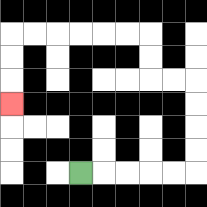{'start': '[3, 7]', 'end': '[0, 4]', 'path_directions': 'R,R,R,R,R,U,U,U,U,L,L,U,U,L,L,L,L,L,L,D,D,D', 'path_coordinates': '[[3, 7], [4, 7], [5, 7], [6, 7], [7, 7], [8, 7], [8, 6], [8, 5], [8, 4], [8, 3], [7, 3], [6, 3], [6, 2], [6, 1], [5, 1], [4, 1], [3, 1], [2, 1], [1, 1], [0, 1], [0, 2], [0, 3], [0, 4]]'}